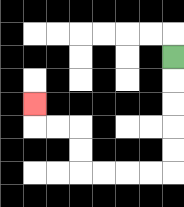{'start': '[7, 2]', 'end': '[1, 4]', 'path_directions': 'D,D,D,D,D,L,L,L,L,U,U,L,L,U', 'path_coordinates': '[[7, 2], [7, 3], [7, 4], [7, 5], [7, 6], [7, 7], [6, 7], [5, 7], [4, 7], [3, 7], [3, 6], [3, 5], [2, 5], [1, 5], [1, 4]]'}